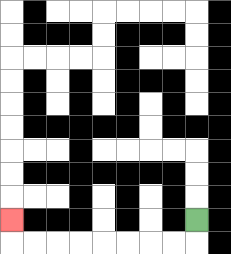{'start': '[8, 9]', 'end': '[0, 9]', 'path_directions': 'D,L,L,L,L,L,L,L,L,U', 'path_coordinates': '[[8, 9], [8, 10], [7, 10], [6, 10], [5, 10], [4, 10], [3, 10], [2, 10], [1, 10], [0, 10], [0, 9]]'}